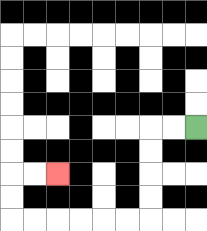{'start': '[8, 5]', 'end': '[2, 7]', 'path_directions': 'L,L,D,D,D,D,L,L,L,L,L,L,U,U,R,R', 'path_coordinates': '[[8, 5], [7, 5], [6, 5], [6, 6], [6, 7], [6, 8], [6, 9], [5, 9], [4, 9], [3, 9], [2, 9], [1, 9], [0, 9], [0, 8], [0, 7], [1, 7], [2, 7]]'}